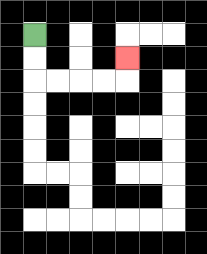{'start': '[1, 1]', 'end': '[5, 2]', 'path_directions': 'D,D,R,R,R,R,U', 'path_coordinates': '[[1, 1], [1, 2], [1, 3], [2, 3], [3, 3], [4, 3], [5, 3], [5, 2]]'}